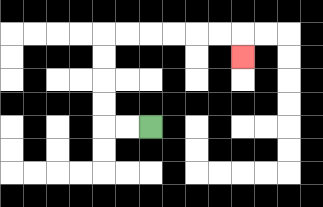{'start': '[6, 5]', 'end': '[10, 2]', 'path_directions': 'L,L,U,U,U,U,R,R,R,R,R,R,D', 'path_coordinates': '[[6, 5], [5, 5], [4, 5], [4, 4], [4, 3], [4, 2], [4, 1], [5, 1], [6, 1], [7, 1], [8, 1], [9, 1], [10, 1], [10, 2]]'}